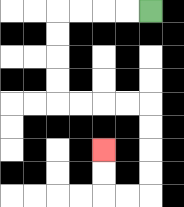{'start': '[6, 0]', 'end': '[4, 6]', 'path_directions': 'L,L,L,L,D,D,D,D,R,R,R,R,D,D,D,D,L,L,U,U', 'path_coordinates': '[[6, 0], [5, 0], [4, 0], [3, 0], [2, 0], [2, 1], [2, 2], [2, 3], [2, 4], [3, 4], [4, 4], [5, 4], [6, 4], [6, 5], [6, 6], [6, 7], [6, 8], [5, 8], [4, 8], [4, 7], [4, 6]]'}